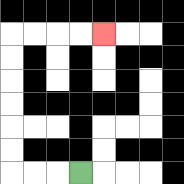{'start': '[3, 7]', 'end': '[4, 1]', 'path_directions': 'L,L,L,U,U,U,U,U,U,R,R,R,R', 'path_coordinates': '[[3, 7], [2, 7], [1, 7], [0, 7], [0, 6], [0, 5], [0, 4], [0, 3], [0, 2], [0, 1], [1, 1], [2, 1], [3, 1], [4, 1]]'}